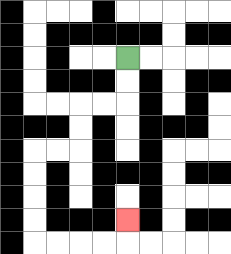{'start': '[5, 2]', 'end': '[5, 9]', 'path_directions': 'D,D,L,L,D,D,L,L,D,D,D,D,R,R,R,R,U', 'path_coordinates': '[[5, 2], [5, 3], [5, 4], [4, 4], [3, 4], [3, 5], [3, 6], [2, 6], [1, 6], [1, 7], [1, 8], [1, 9], [1, 10], [2, 10], [3, 10], [4, 10], [5, 10], [5, 9]]'}